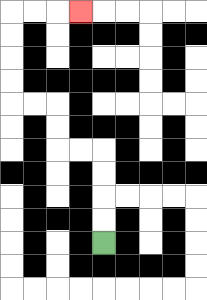{'start': '[4, 10]', 'end': '[3, 0]', 'path_directions': 'U,U,U,U,L,L,U,U,L,L,U,U,U,U,R,R,R', 'path_coordinates': '[[4, 10], [4, 9], [4, 8], [4, 7], [4, 6], [3, 6], [2, 6], [2, 5], [2, 4], [1, 4], [0, 4], [0, 3], [0, 2], [0, 1], [0, 0], [1, 0], [2, 0], [3, 0]]'}